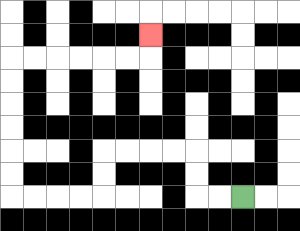{'start': '[10, 8]', 'end': '[6, 1]', 'path_directions': 'L,L,U,U,L,L,L,L,D,D,L,L,L,L,U,U,U,U,U,U,R,R,R,R,R,R,U', 'path_coordinates': '[[10, 8], [9, 8], [8, 8], [8, 7], [8, 6], [7, 6], [6, 6], [5, 6], [4, 6], [4, 7], [4, 8], [3, 8], [2, 8], [1, 8], [0, 8], [0, 7], [0, 6], [0, 5], [0, 4], [0, 3], [0, 2], [1, 2], [2, 2], [3, 2], [4, 2], [5, 2], [6, 2], [6, 1]]'}